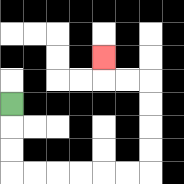{'start': '[0, 4]', 'end': '[4, 2]', 'path_directions': 'D,D,D,R,R,R,R,R,R,U,U,U,U,L,L,U', 'path_coordinates': '[[0, 4], [0, 5], [0, 6], [0, 7], [1, 7], [2, 7], [3, 7], [4, 7], [5, 7], [6, 7], [6, 6], [6, 5], [6, 4], [6, 3], [5, 3], [4, 3], [4, 2]]'}